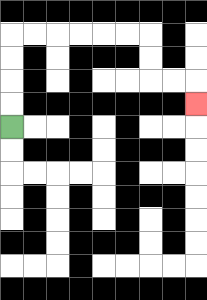{'start': '[0, 5]', 'end': '[8, 4]', 'path_directions': 'U,U,U,U,R,R,R,R,R,R,D,D,R,R,D', 'path_coordinates': '[[0, 5], [0, 4], [0, 3], [0, 2], [0, 1], [1, 1], [2, 1], [3, 1], [4, 1], [5, 1], [6, 1], [6, 2], [6, 3], [7, 3], [8, 3], [8, 4]]'}